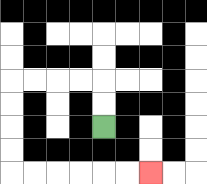{'start': '[4, 5]', 'end': '[6, 7]', 'path_directions': 'U,U,L,L,L,L,D,D,D,D,R,R,R,R,R,R', 'path_coordinates': '[[4, 5], [4, 4], [4, 3], [3, 3], [2, 3], [1, 3], [0, 3], [0, 4], [0, 5], [0, 6], [0, 7], [1, 7], [2, 7], [3, 7], [4, 7], [5, 7], [6, 7]]'}